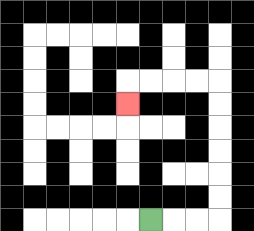{'start': '[6, 9]', 'end': '[5, 4]', 'path_directions': 'R,R,R,U,U,U,U,U,U,L,L,L,L,D', 'path_coordinates': '[[6, 9], [7, 9], [8, 9], [9, 9], [9, 8], [9, 7], [9, 6], [9, 5], [9, 4], [9, 3], [8, 3], [7, 3], [6, 3], [5, 3], [5, 4]]'}